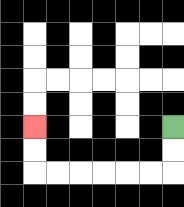{'start': '[7, 5]', 'end': '[1, 5]', 'path_directions': 'D,D,L,L,L,L,L,L,U,U', 'path_coordinates': '[[7, 5], [7, 6], [7, 7], [6, 7], [5, 7], [4, 7], [3, 7], [2, 7], [1, 7], [1, 6], [1, 5]]'}